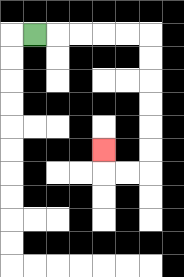{'start': '[1, 1]', 'end': '[4, 6]', 'path_directions': 'R,R,R,R,R,D,D,D,D,D,D,L,L,U', 'path_coordinates': '[[1, 1], [2, 1], [3, 1], [4, 1], [5, 1], [6, 1], [6, 2], [6, 3], [6, 4], [6, 5], [6, 6], [6, 7], [5, 7], [4, 7], [4, 6]]'}